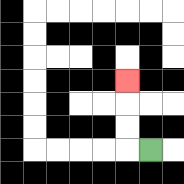{'start': '[6, 6]', 'end': '[5, 3]', 'path_directions': 'L,U,U,U', 'path_coordinates': '[[6, 6], [5, 6], [5, 5], [5, 4], [5, 3]]'}